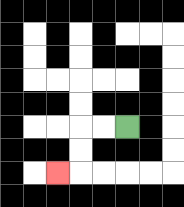{'start': '[5, 5]', 'end': '[2, 7]', 'path_directions': 'L,L,D,D,L', 'path_coordinates': '[[5, 5], [4, 5], [3, 5], [3, 6], [3, 7], [2, 7]]'}